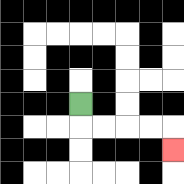{'start': '[3, 4]', 'end': '[7, 6]', 'path_directions': 'D,R,R,R,R,D', 'path_coordinates': '[[3, 4], [3, 5], [4, 5], [5, 5], [6, 5], [7, 5], [7, 6]]'}